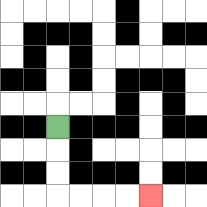{'start': '[2, 5]', 'end': '[6, 8]', 'path_directions': 'D,D,D,R,R,R,R', 'path_coordinates': '[[2, 5], [2, 6], [2, 7], [2, 8], [3, 8], [4, 8], [5, 8], [6, 8]]'}